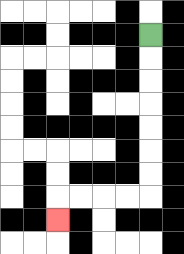{'start': '[6, 1]', 'end': '[2, 9]', 'path_directions': 'D,D,D,D,D,D,D,L,L,L,L,D', 'path_coordinates': '[[6, 1], [6, 2], [6, 3], [6, 4], [6, 5], [6, 6], [6, 7], [6, 8], [5, 8], [4, 8], [3, 8], [2, 8], [2, 9]]'}